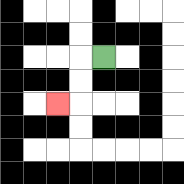{'start': '[4, 2]', 'end': '[2, 4]', 'path_directions': 'L,D,D,L', 'path_coordinates': '[[4, 2], [3, 2], [3, 3], [3, 4], [2, 4]]'}